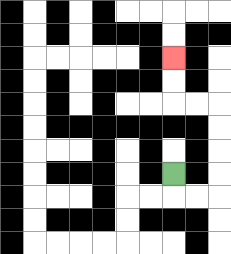{'start': '[7, 7]', 'end': '[7, 2]', 'path_directions': 'D,R,R,U,U,U,U,L,L,U,U', 'path_coordinates': '[[7, 7], [7, 8], [8, 8], [9, 8], [9, 7], [9, 6], [9, 5], [9, 4], [8, 4], [7, 4], [7, 3], [7, 2]]'}